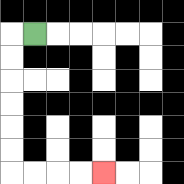{'start': '[1, 1]', 'end': '[4, 7]', 'path_directions': 'L,D,D,D,D,D,D,R,R,R,R', 'path_coordinates': '[[1, 1], [0, 1], [0, 2], [0, 3], [0, 4], [0, 5], [0, 6], [0, 7], [1, 7], [2, 7], [3, 7], [4, 7]]'}